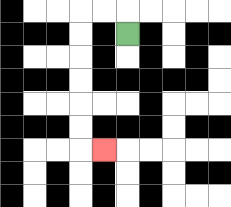{'start': '[5, 1]', 'end': '[4, 6]', 'path_directions': 'U,L,L,D,D,D,D,D,D,R', 'path_coordinates': '[[5, 1], [5, 0], [4, 0], [3, 0], [3, 1], [3, 2], [3, 3], [3, 4], [3, 5], [3, 6], [4, 6]]'}